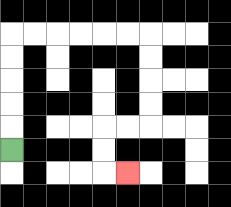{'start': '[0, 6]', 'end': '[5, 7]', 'path_directions': 'U,U,U,U,U,R,R,R,R,R,R,D,D,D,D,L,L,D,D,R', 'path_coordinates': '[[0, 6], [0, 5], [0, 4], [0, 3], [0, 2], [0, 1], [1, 1], [2, 1], [3, 1], [4, 1], [5, 1], [6, 1], [6, 2], [6, 3], [6, 4], [6, 5], [5, 5], [4, 5], [4, 6], [4, 7], [5, 7]]'}